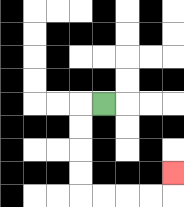{'start': '[4, 4]', 'end': '[7, 7]', 'path_directions': 'L,D,D,D,D,R,R,R,R,U', 'path_coordinates': '[[4, 4], [3, 4], [3, 5], [3, 6], [3, 7], [3, 8], [4, 8], [5, 8], [6, 8], [7, 8], [7, 7]]'}